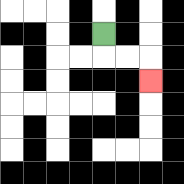{'start': '[4, 1]', 'end': '[6, 3]', 'path_directions': 'D,R,R,D', 'path_coordinates': '[[4, 1], [4, 2], [5, 2], [6, 2], [6, 3]]'}